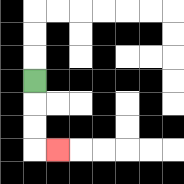{'start': '[1, 3]', 'end': '[2, 6]', 'path_directions': 'D,D,D,R', 'path_coordinates': '[[1, 3], [1, 4], [1, 5], [1, 6], [2, 6]]'}